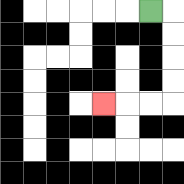{'start': '[6, 0]', 'end': '[4, 4]', 'path_directions': 'R,D,D,D,D,L,L,L', 'path_coordinates': '[[6, 0], [7, 0], [7, 1], [7, 2], [7, 3], [7, 4], [6, 4], [5, 4], [4, 4]]'}